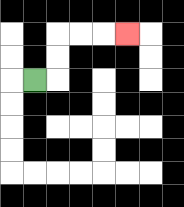{'start': '[1, 3]', 'end': '[5, 1]', 'path_directions': 'R,U,U,R,R,R', 'path_coordinates': '[[1, 3], [2, 3], [2, 2], [2, 1], [3, 1], [4, 1], [5, 1]]'}